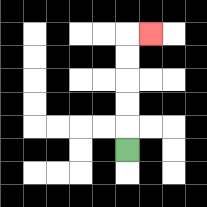{'start': '[5, 6]', 'end': '[6, 1]', 'path_directions': 'U,U,U,U,U,R', 'path_coordinates': '[[5, 6], [5, 5], [5, 4], [5, 3], [5, 2], [5, 1], [6, 1]]'}